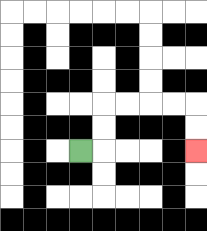{'start': '[3, 6]', 'end': '[8, 6]', 'path_directions': 'R,U,U,R,R,R,R,D,D', 'path_coordinates': '[[3, 6], [4, 6], [4, 5], [4, 4], [5, 4], [6, 4], [7, 4], [8, 4], [8, 5], [8, 6]]'}